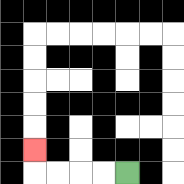{'start': '[5, 7]', 'end': '[1, 6]', 'path_directions': 'L,L,L,L,U', 'path_coordinates': '[[5, 7], [4, 7], [3, 7], [2, 7], [1, 7], [1, 6]]'}